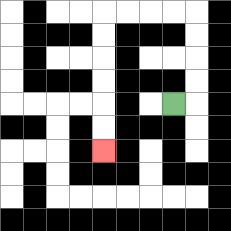{'start': '[7, 4]', 'end': '[4, 6]', 'path_directions': 'R,U,U,U,U,L,L,L,L,D,D,D,D,D,D', 'path_coordinates': '[[7, 4], [8, 4], [8, 3], [8, 2], [8, 1], [8, 0], [7, 0], [6, 0], [5, 0], [4, 0], [4, 1], [4, 2], [4, 3], [4, 4], [4, 5], [4, 6]]'}